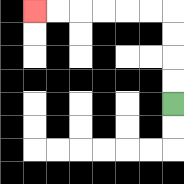{'start': '[7, 4]', 'end': '[1, 0]', 'path_directions': 'U,U,U,U,L,L,L,L,L,L', 'path_coordinates': '[[7, 4], [7, 3], [7, 2], [7, 1], [7, 0], [6, 0], [5, 0], [4, 0], [3, 0], [2, 0], [1, 0]]'}